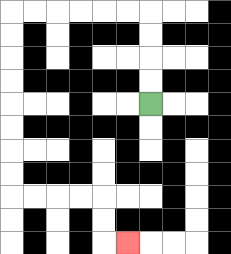{'start': '[6, 4]', 'end': '[5, 10]', 'path_directions': 'U,U,U,U,L,L,L,L,L,L,D,D,D,D,D,D,D,D,R,R,R,R,D,D,R', 'path_coordinates': '[[6, 4], [6, 3], [6, 2], [6, 1], [6, 0], [5, 0], [4, 0], [3, 0], [2, 0], [1, 0], [0, 0], [0, 1], [0, 2], [0, 3], [0, 4], [0, 5], [0, 6], [0, 7], [0, 8], [1, 8], [2, 8], [3, 8], [4, 8], [4, 9], [4, 10], [5, 10]]'}